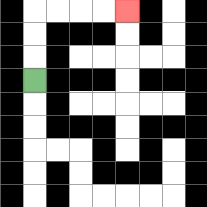{'start': '[1, 3]', 'end': '[5, 0]', 'path_directions': 'U,U,U,R,R,R,R', 'path_coordinates': '[[1, 3], [1, 2], [1, 1], [1, 0], [2, 0], [3, 0], [4, 0], [5, 0]]'}